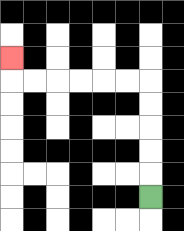{'start': '[6, 8]', 'end': '[0, 2]', 'path_directions': 'U,U,U,U,U,L,L,L,L,L,L,U', 'path_coordinates': '[[6, 8], [6, 7], [6, 6], [6, 5], [6, 4], [6, 3], [5, 3], [4, 3], [3, 3], [2, 3], [1, 3], [0, 3], [0, 2]]'}